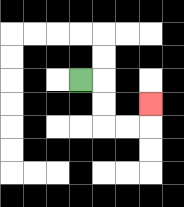{'start': '[3, 3]', 'end': '[6, 4]', 'path_directions': 'R,D,D,R,R,U', 'path_coordinates': '[[3, 3], [4, 3], [4, 4], [4, 5], [5, 5], [6, 5], [6, 4]]'}